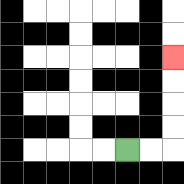{'start': '[5, 6]', 'end': '[7, 2]', 'path_directions': 'R,R,U,U,U,U', 'path_coordinates': '[[5, 6], [6, 6], [7, 6], [7, 5], [7, 4], [7, 3], [7, 2]]'}